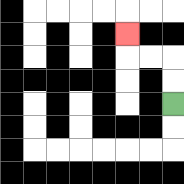{'start': '[7, 4]', 'end': '[5, 1]', 'path_directions': 'U,U,L,L,U', 'path_coordinates': '[[7, 4], [7, 3], [7, 2], [6, 2], [5, 2], [5, 1]]'}